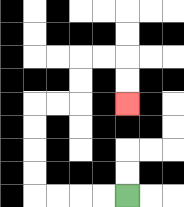{'start': '[5, 8]', 'end': '[5, 4]', 'path_directions': 'L,L,L,L,U,U,U,U,R,R,U,U,R,R,D,D', 'path_coordinates': '[[5, 8], [4, 8], [3, 8], [2, 8], [1, 8], [1, 7], [1, 6], [1, 5], [1, 4], [2, 4], [3, 4], [3, 3], [3, 2], [4, 2], [5, 2], [5, 3], [5, 4]]'}